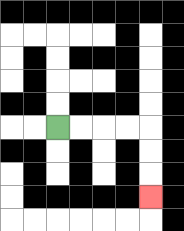{'start': '[2, 5]', 'end': '[6, 8]', 'path_directions': 'R,R,R,R,D,D,D', 'path_coordinates': '[[2, 5], [3, 5], [4, 5], [5, 5], [6, 5], [6, 6], [6, 7], [6, 8]]'}